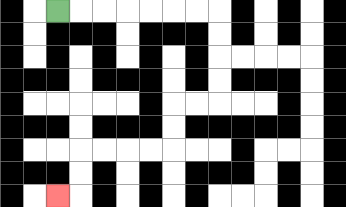{'start': '[2, 0]', 'end': '[2, 8]', 'path_directions': 'R,R,R,R,R,R,R,D,D,D,D,L,L,D,D,L,L,L,L,D,D,L', 'path_coordinates': '[[2, 0], [3, 0], [4, 0], [5, 0], [6, 0], [7, 0], [8, 0], [9, 0], [9, 1], [9, 2], [9, 3], [9, 4], [8, 4], [7, 4], [7, 5], [7, 6], [6, 6], [5, 6], [4, 6], [3, 6], [3, 7], [3, 8], [2, 8]]'}